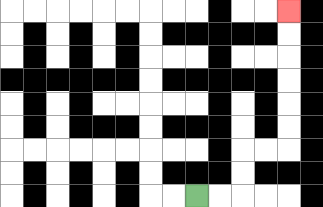{'start': '[8, 8]', 'end': '[12, 0]', 'path_directions': 'R,R,U,U,R,R,U,U,U,U,U,U', 'path_coordinates': '[[8, 8], [9, 8], [10, 8], [10, 7], [10, 6], [11, 6], [12, 6], [12, 5], [12, 4], [12, 3], [12, 2], [12, 1], [12, 0]]'}